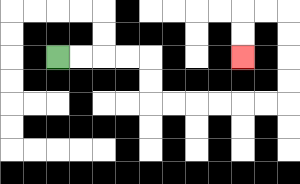{'start': '[2, 2]', 'end': '[10, 2]', 'path_directions': 'R,R,R,R,D,D,R,R,R,R,R,R,U,U,U,U,L,L,D,D', 'path_coordinates': '[[2, 2], [3, 2], [4, 2], [5, 2], [6, 2], [6, 3], [6, 4], [7, 4], [8, 4], [9, 4], [10, 4], [11, 4], [12, 4], [12, 3], [12, 2], [12, 1], [12, 0], [11, 0], [10, 0], [10, 1], [10, 2]]'}